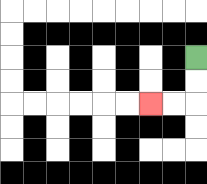{'start': '[8, 2]', 'end': '[6, 4]', 'path_directions': 'D,D,L,L', 'path_coordinates': '[[8, 2], [8, 3], [8, 4], [7, 4], [6, 4]]'}